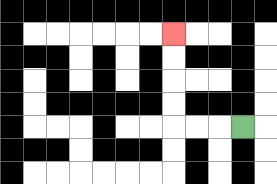{'start': '[10, 5]', 'end': '[7, 1]', 'path_directions': 'L,L,L,U,U,U,U', 'path_coordinates': '[[10, 5], [9, 5], [8, 5], [7, 5], [7, 4], [7, 3], [7, 2], [7, 1]]'}